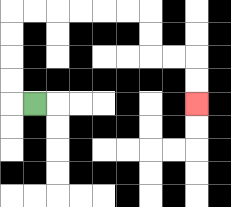{'start': '[1, 4]', 'end': '[8, 4]', 'path_directions': 'L,U,U,U,U,R,R,R,R,R,R,D,D,R,R,D,D', 'path_coordinates': '[[1, 4], [0, 4], [0, 3], [0, 2], [0, 1], [0, 0], [1, 0], [2, 0], [3, 0], [4, 0], [5, 0], [6, 0], [6, 1], [6, 2], [7, 2], [8, 2], [8, 3], [8, 4]]'}